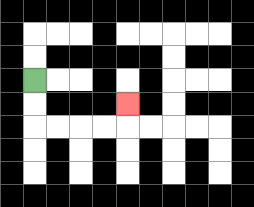{'start': '[1, 3]', 'end': '[5, 4]', 'path_directions': 'D,D,R,R,R,R,U', 'path_coordinates': '[[1, 3], [1, 4], [1, 5], [2, 5], [3, 5], [4, 5], [5, 5], [5, 4]]'}